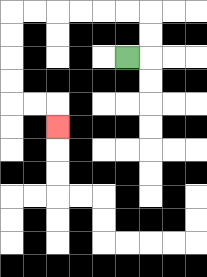{'start': '[5, 2]', 'end': '[2, 5]', 'path_directions': 'R,U,U,L,L,L,L,L,L,D,D,D,D,R,R,D', 'path_coordinates': '[[5, 2], [6, 2], [6, 1], [6, 0], [5, 0], [4, 0], [3, 0], [2, 0], [1, 0], [0, 0], [0, 1], [0, 2], [0, 3], [0, 4], [1, 4], [2, 4], [2, 5]]'}